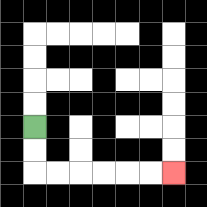{'start': '[1, 5]', 'end': '[7, 7]', 'path_directions': 'D,D,R,R,R,R,R,R', 'path_coordinates': '[[1, 5], [1, 6], [1, 7], [2, 7], [3, 7], [4, 7], [5, 7], [6, 7], [7, 7]]'}